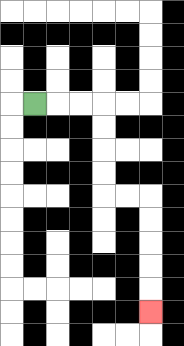{'start': '[1, 4]', 'end': '[6, 13]', 'path_directions': 'R,R,R,D,D,D,D,R,R,D,D,D,D,D', 'path_coordinates': '[[1, 4], [2, 4], [3, 4], [4, 4], [4, 5], [4, 6], [4, 7], [4, 8], [5, 8], [6, 8], [6, 9], [6, 10], [6, 11], [6, 12], [6, 13]]'}